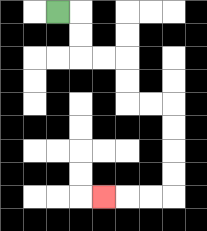{'start': '[2, 0]', 'end': '[4, 8]', 'path_directions': 'R,D,D,R,R,D,D,R,R,D,D,D,D,L,L,L', 'path_coordinates': '[[2, 0], [3, 0], [3, 1], [3, 2], [4, 2], [5, 2], [5, 3], [5, 4], [6, 4], [7, 4], [7, 5], [7, 6], [7, 7], [7, 8], [6, 8], [5, 8], [4, 8]]'}